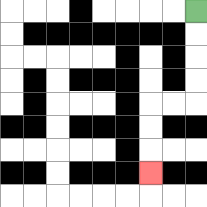{'start': '[8, 0]', 'end': '[6, 7]', 'path_directions': 'D,D,D,D,L,L,D,D,D', 'path_coordinates': '[[8, 0], [8, 1], [8, 2], [8, 3], [8, 4], [7, 4], [6, 4], [6, 5], [6, 6], [6, 7]]'}